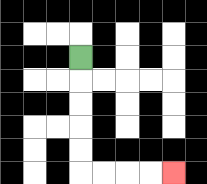{'start': '[3, 2]', 'end': '[7, 7]', 'path_directions': 'D,D,D,D,D,R,R,R,R', 'path_coordinates': '[[3, 2], [3, 3], [3, 4], [3, 5], [3, 6], [3, 7], [4, 7], [5, 7], [6, 7], [7, 7]]'}